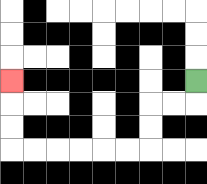{'start': '[8, 3]', 'end': '[0, 3]', 'path_directions': 'D,L,L,D,D,L,L,L,L,L,L,U,U,U', 'path_coordinates': '[[8, 3], [8, 4], [7, 4], [6, 4], [6, 5], [6, 6], [5, 6], [4, 6], [3, 6], [2, 6], [1, 6], [0, 6], [0, 5], [0, 4], [0, 3]]'}